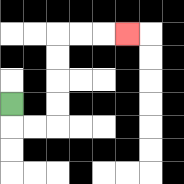{'start': '[0, 4]', 'end': '[5, 1]', 'path_directions': 'D,R,R,U,U,U,U,R,R,R', 'path_coordinates': '[[0, 4], [0, 5], [1, 5], [2, 5], [2, 4], [2, 3], [2, 2], [2, 1], [3, 1], [4, 1], [5, 1]]'}